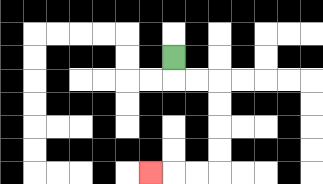{'start': '[7, 2]', 'end': '[6, 7]', 'path_directions': 'D,R,R,D,D,D,D,L,L,L', 'path_coordinates': '[[7, 2], [7, 3], [8, 3], [9, 3], [9, 4], [9, 5], [9, 6], [9, 7], [8, 7], [7, 7], [6, 7]]'}